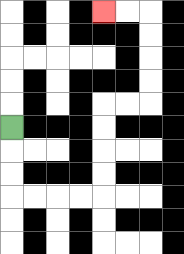{'start': '[0, 5]', 'end': '[4, 0]', 'path_directions': 'D,D,D,R,R,R,R,U,U,U,U,R,R,U,U,U,U,L,L', 'path_coordinates': '[[0, 5], [0, 6], [0, 7], [0, 8], [1, 8], [2, 8], [3, 8], [4, 8], [4, 7], [4, 6], [4, 5], [4, 4], [5, 4], [6, 4], [6, 3], [6, 2], [6, 1], [6, 0], [5, 0], [4, 0]]'}